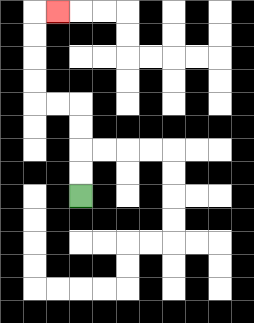{'start': '[3, 8]', 'end': '[2, 0]', 'path_directions': 'U,U,U,U,L,L,U,U,U,U,R', 'path_coordinates': '[[3, 8], [3, 7], [3, 6], [3, 5], [3, 4], [2, 4], [1, 4], [1, 3], [1, 2], [1, 1], [1, 0], [2, 0]]'}